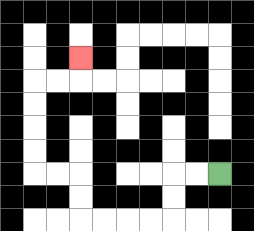{'start': '[9, 7]', 'end': '[3, 2]', 'path_directions': 'L,L,D,D,L,L,L,L,U,U,L,L,U,U,U,U,R,R,U', 'path_coordinates': '[[9, 7], [8, 7], [7, 7], [7, 8], [7, 9], [6, 9], [5, 9], [4, 9], [3, 9], [3, 8], [3, 7], [2, 7], [1, 7], [1, 6], [1, 5], [1, 4], [1, 3], [2, 3], [3, 3], [3, 2]]'}